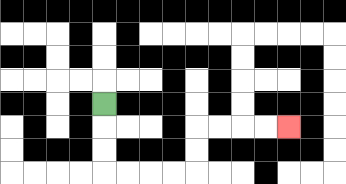{'start': '[4, 4]', 'end': '[12, 5]', 'path_directions': 'D,D,D,R,R,R,R,U,U,R,R,R,R', 'path_coordinates': '[[4, 4], [4, 5], [4, 6], [4, 7], [5, 7], [6, 7], [7, 7], [8, 7], [8, 6], [8, 5], [9, 5], [10, 5], [11, 5], [12, 5]]'}